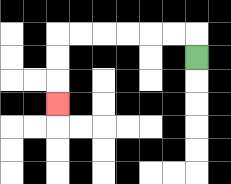{'start': '[8, 2]', 'end': '[2, 4]', 'path_directions': 'U,L,L,L,L,L,L,D,D,D', 'path_coordinates': '[[8, 2], [8, 1], [7, 1], [6, 1], [5, 1], [4, 1], [3, 1], [2, 1], [2, 2], [2, 3], [2, 4]]'}